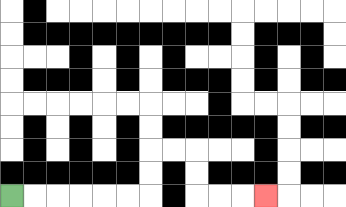{'start': '[0, 8]', 'end': '[11, 8]', 'path_directions': 'R,R,R,R,R,R,U,U,R,R,D,D,R,R,R', 'path_coordinates': '[[0, 8], [1, 8], [2, 8], [3, 8], [4, 8], [5, 8], [6, 8], [6, 7], [6, 6], [7, 6], [8, 6], [8, 7], [8, 8], [9, 8], [10, 8], [11, 8]]'}